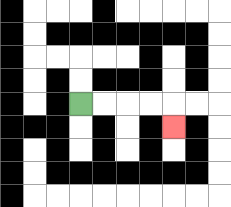{'start': '[3, 4]', 'end': '[7, 5]', 'path_directions': 'R,R,R,R,D', 'path_coordinates': '[[3, 4], [4, 4], [5, 4], [6, 4], [7, 4], [7, 5]]'}